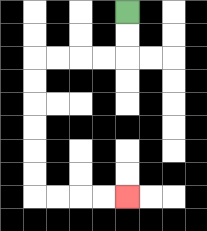{'start': '[5, 0]', 'end': '[5, 8]', 'path_directions': 'D,D,L,L,L,L,D,D,D,D,D,D,R,R,R,R', 'path_coordinates': '[[5, 0], [5, 1], [5, 2], [4, 2], [3, 2], [2, 2], [1, 2], [1, 3], [1, 4], [1, 5], [1, 6], [1, 7], [1, 8], [2, 8], [3, 8], [4, 8], [5, 8]]'}